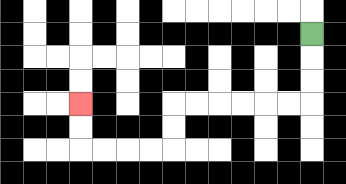{'start': '[13, 1]', 'end': '[3, 4]', 'path_directions': 'D,D,D,L,L,L,L,L,L,D,D,L,L,L,L,U,U', 'path_coordinates': '[[13, 1], [13, 2], [13, 3], [13, 4], [12, 4], [11, 4], [10, 4], [9, 4], [8, 4], [7, 4], [7, 5], [7, 6], [6, 6], [5, 6], [4, 6], [3, 6], [3, 5], [3, 4]]'}